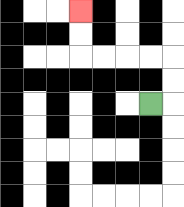{'start': '[6, 4]', 'end': '[3, 0]', 'path_directions': 'R,U,U,L,L,L,L,U,U', 'path_coordinates': '[[6, 4], [7, 4], [7, 3], [7, 2], [6, 2], [5, 2], [4, 2], [3, 2], [3, 1], [3, 0]]'}